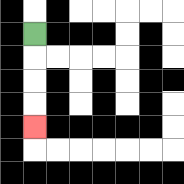{'start': '[1, 1]', 'end': '[1, 5]', 'path_directions': 'D,D,D,D', 'path_coordinates': '[[1, 1], [1, 2], [1, 3], [1, 4], [1, 5]]'}